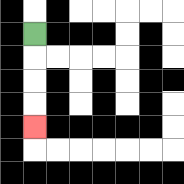{'start': '[1, 1]', 'end': '[1, 5]', 'path_directions': 'D,D,D,D', 'path_coordinates': '[[1, 1], [1, 2], [1, 3], [1, 4], [1, 5]]'}